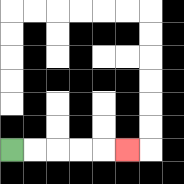{'start': '[0, 6]', 'end': '[5, 6]', 'path_directions': 'R,R,R,R,R', 'path_coordinates': '[[0, 6], [1, 6], [2, 6], [3, 6], [4, 6], [5, 6]]'}